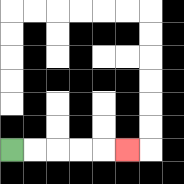{'start': '[0, 6]', 'end': '[5, 6]', 'path_directions': 'R,R,R,R,R', 'path_coordinates': '[[0, 6], [1, 6], [2, 6], [3, 6], [4, 6], [5, 6]]'}